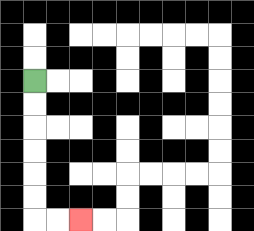{'start': '[1, 3]', 'end': '[3, 9]', 'path_directions': 'D,D,D,D,D,D,R,R', 'path_coordinates': '[[1, 3], [1, 4], [1, 5], [1, 6], [1, 7], [1, 8], [1, 9], [2, 9], [3, 9]]'}